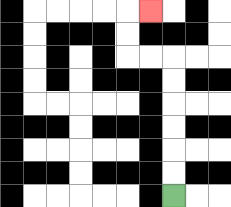{'start': '[7, 8]', 'end': '[6, 0]', 'path_directions': 'U,U,U,U,U,U,L,L,U,U,R', 'path_coordinates': '[[7, 8], [7, 7], [7, 6], [7, 5], [7, 4], [7, 3], [7, 2], [6, 2], [5, 2], [5, 1], [5, 0], [6, 0]]'}